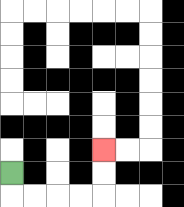{'start': '[0, 7]', 'end': '[4, 6]', 'path_directions': 'D,R,R,R,R,U,U', 'path_coordinates': '[[0, 7], [0, 8], [1, 8], [2, 8], [3, 8], [4, 8], [4, 7], [4, 6]]'}